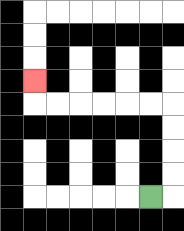{'start': '[6, 8]', 'end': '[1, 3]', 'path_directions': 'R,U,U,U,U,L,L,L,L,L,L,U', 'path_coordinates': '[[6, 8], [7, 8], [7, 7], [7, 6], [7, 5], [7, 4], [6, 4], [5, 4], [4, 4], [3, 4], [2, 4], [1, 4], [1, 3]]'}